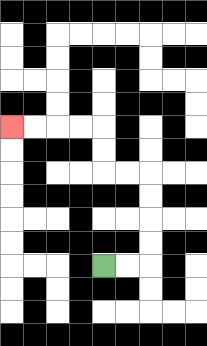{'start': '[4, 11]', 'end': '[0, 5]', 'path_directions': 'R,R,U,U,U,U,L,L,U,U,L,L,L,L', 'path_coordinates': '[[4, 11], [5, 11], [6, 11], [6, 10], [6, 9], [6, 8], [6, 7], [5, 7], [4, 7], [4, 6], [4, 5], [3, 5], [2, 5], [1, 5], [0, 5]]'}